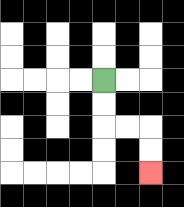{'start': '[4, 3]', 'end': '[6, 7]', 'path_directions': 'D,D,R,R,D,D', 'path_coordinates': '[[4, 3], [4, 4], [4, 5], [5, 5], [6, 5], [6, 6], [6, 7]]'}